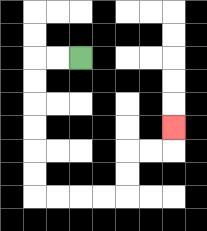{'start': '[3, 2]', 'end': '[7, 5]', 'path_directions': 'L,L,D,D,D,D,D,D,R,R,R,R,U,U,R,R,U', 'path_coordinates': '[[3, 2], [2, 2], [1, 2], [1, 3], [1, 4], [1, 5], [1, 6], [1, 7], [1, 8], [2, 8], [3, 8], [4, 8], [5, 8], [5, 7], [5, 6], [6, 6], [7, 6], [7, 5]]'}